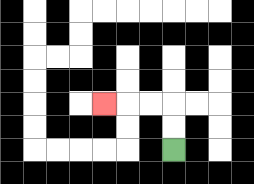{'start': '[7, 6]', 'end': '[4, 4]', 'path_directions': 'U,U,L,L,L', 'path_coordinates': '[[7, 6], [7, 5], [7, 4], [6, 4], [5, 4], [4, 4]]'}